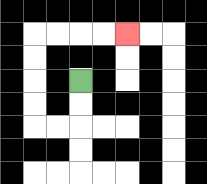{'start': '[3, 3]', 'end': '[5, 1]', 'path_directions': 'D,D,L,L,U,U,U,U,R,R,R,R', 'path_coordinates': '[[3, 3], [3, 4], [3, 5], [2, 5], [1, 5], [1, 4], [1, 3], [1, 2], [1, 1], [2, 1], [3, 1], [4, 1], [5, 1]]'}